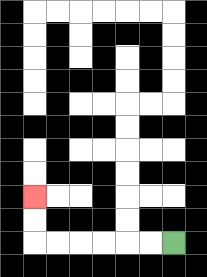{'start': '[7, 10]', 'end': '[1, 8]', 'path_directions': 'L,L,L,L,L,L,U,U', 'path_coordinates': '[[7, 10], [6, 10], [5, 10], [4, 10], [3, 10], [2, 10], [1, 10], [1, 9], [1, 8]]'}